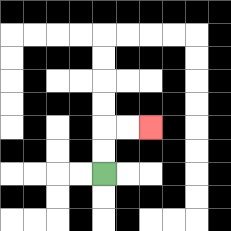{'start': '[4, 7]', 'end': '[6, 5]', 'path_directions': 'U,U,R,R', 'path_coordinates': '[[4, 7], [4, 6], [4, 5], [5, 5], [6, 5]]'}